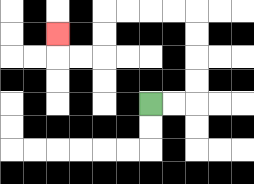{'start': '[6, 4]', 'end': '[2, 1]', 'path_directions': 'R,R,U,U,U,U,L,L,L,L,D,D,L,L,U', 'path_coordinates': '[[6, 4], [7, 4], [8, 4], [8, 3], [8, 2], [8, 1], [8, 0], [7, 0], [6, 0], [5, 0], [4, 0], [4, 1], [4, 2], [3, 2], [2, 2], [2, 1]]'}